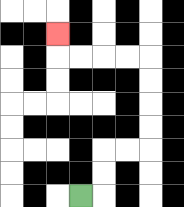{'start': '[3, 8]', 'end': '[2, 1]', 'path_directions': 'R,U,U,R,R,U,U,U,U,L,L,L,L,U', 'path_coordinates': '[[3, 8], [4, 8], [4, 7], [4, 6], [5, 6], [6, 6], [6, 5], [6, 4], [6, 3], [6, 2], [5, 2], [4, 2], [3, 2], [2, 2], [2, 1]]'}